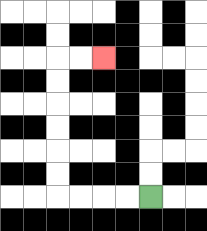{'start': '[6, 8]', 'end': '[4, 2]', 'path_directions': 'L,L,L,L,U,U,U,U,U,U,R,R', 'path_coordinates': '[[6, 8], [5, 8], [4, 8], [3, 8], [2, 8], [2, 7], [2, 6], [2, 5], [2, 4], [2, 3], [2, 2], [3, 2], [4, 2]]'}